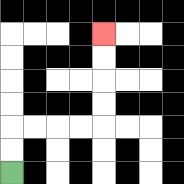{'start': '[0, 7]', 'end': '[4, 1]', 'path_directions': 'U,U,R,R,R,R,U,U,U,U', 'path_coordinates': '[[0, 7], [0, 6], [0, 5], [1, 5], [2, 5], [3, 5], [4, 5], [4, 4], [4, 3], [4, 2], [4, 1]]'}